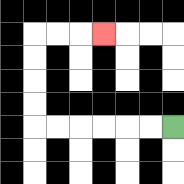{'start': '[7, 5]', 'end': '[4, 1]', 'path_directions': 'L,L,L,L,L,L,U,U,U,U,R,R,R', 'path_coordinates': '[[7, 5], [6, 5], [5, 5], [4, 5], [3, 5], [2, 5], [1, 5], [1, 4], [1, 3], [1, 2], [1, 1], [2, 1], [3, 1], [4, 1]]'}